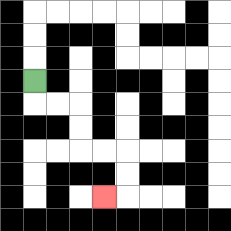{'start': '[1, 3]', 'end': '[4, 8]', 'path_directions': 'D,R,R,D,D,R,R,D,D,L', 'path_coordinates': '[[1, 3], [1, 4], [2, 4], [3, 4], [3, 5], [3, 6], [4, 6], [5, 6], [5, 7], [5, 8], [4, 8]]'}